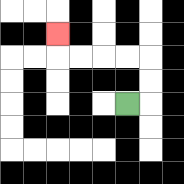{'start': '[5, 4]', 'end': '[2, 1]', 'path_directions': 'R,U,U,L,L,L,L,U', 'path_coordinates': '[[5, 4], [6, 4], [6, 3], [6, 2], [5, 2], [4, 2], [3, 2], [2, 2], [2, 1]]'}